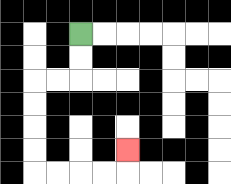{'start': '[3, 1]', 'end': '[5, 6]', 'path_directions': 'D,D,L,L,D,D,D,D,R,R,R,R,U', 'path_coordinates': '[[3, 1], [3, 2], [3, 3], [2, 3], [1, 3], [1, 4], [1, 5], [1, 6], [1, 7], [2, 7], [3, 7], [4, 7], [5, 7], [5, 6]]'}